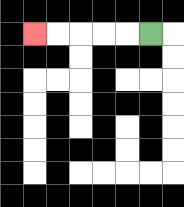{'start': '[6, 1]', 'end': '[1, 1]', 'path_directions': 'L,L,L,L,L', 'path_coordinates': '[[6, 1], [5, 1], [4, 1], [3, 1], [2, 1], [1, 1]]'}